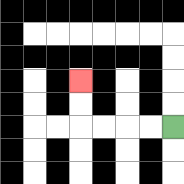{'start': '[7, 5]', 'end': '[3, 3]', 'path_directions': 'L,L,L,L,U,U', 'path_coordinates': '[[7, 5], [6, 5], [5, 5], [4, 5], [3, 5], [3, 4], [3, 3]]'}